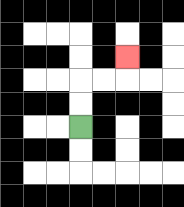{'start': '[3, 5]', 'end': '[5, 2]', 'path_directions': 'U,U,R,R,U', 'path_coordinates': '[[3, 5], [3, 4], [3, 3], [4, 3], [5, 3], [5, 2]]'}